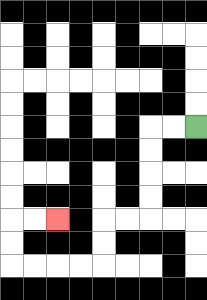{'start': '[8, 5]', 'end': '[2, 9]', 'path_directions': 'L,L,D,D,D,D,L,L,D,D,L,L,L,L,U,U,R,R', 'path_coordinates': '[[8, 5], [7, 5], [6, 5], [6, 6], [6, 7], [6, 8], [6, 9], [5, 9], [4, 9], [4, 10], [4, 11], [3, 11], [2, 11], [1, 11], [0, 11], [0, 10], [0, 9], [1, 9], [2, 9]]'}